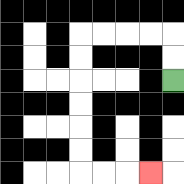{'start': '[7, 3]', 'end': '[6, 7]', 'path_directions': 'U,U,L,L,L,L,D,D,D,D,D,D,R,R,R', 'path_coordinates': '[[7, 3], [7, 2], [7, 1], [6, 1], [5, 1], [4, 1], [3, 1], [3, 2], [3, 3], [3, 4], [3, 5], [3, 6], [3, 7], [4, 7], [5, 7], [6, 7]]'}